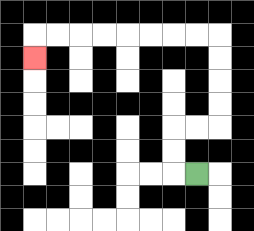{'start': '[8, 7]', 'end': '[1, 2]', 'path_directions': 'L,U,U,R,R,U,U,U,U,L,L,L,L,L,L,L,L,D', 'path_coordinates': '[[8, 7], [7, 7], [7, 6], [7, 5], [8, 5], [9, 5], [9, 4], [9, 3], [9, 2], [9, 1], [8, 1], [7, 1], [6, 1], [5, 1], [4, 1], [3, 1], [2, 1], [1, 1], [1, 2]]'}